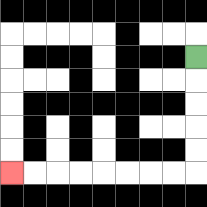{'start': '[8, 2]', 'end': '[0, 7]', 'path_directions': 'D,D,D,D,D,L,L,L,L,L,L,L,L', 'path_coordinates': '[[8, 2], [8, 3], [8, 4], [8, 5], [8, 6], [8, 7], [7, 7], [6, 7], [5, 7], [4, 7], [3, 7], [2, 7], [1, 7], [0, 7]]'}